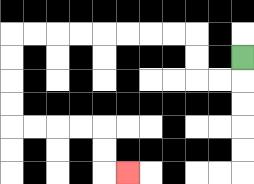{'start': '[10, 2]', 'end': '[5, 7]', 'path_directions': 'D,L,L,U,U,L,L,L,L,L,L,L,L,D,D,D,D,R,R,R,R,D,D,R', 'path_coordinates': '[[10, 2], [10, 3], [9, 3], [8, 3], [8, 2], [8, 1], [7, 1], [6, 1], [5, 1], [4, 1], [3, 1], [2, 1], [1, 1], [0, 1], [0, 2], [0, 3], [0, 4], [0, 5], [1, 5], [2, 5], [3, 5], [4, 5], [4, 6], [4, 7], [5, 7]]'}